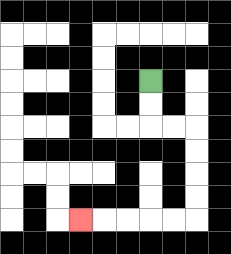{'start': '[6, 3]', 'end': '[3, 9]', 'path_directions': 'D,D,R,R,D,D,D,D,L,L,L,L,L', 'path_coordinates': '[[6, 3], [6, 4], [6, 5], [7, 5], [8, 5], [8, 6], [8, 7], [8, 8], [8, 9], [7, 9], [6, 9], [5, 9], [4, 9], [3, 9]]'}